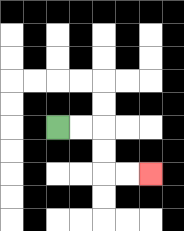{'start': '[2, 5]', 'end': '[6, 7]', 'path_directions': 'R,R,D,D,R,R', 'path_coordinates': '[[2, 5], [3, 5], [4, 5], [4, 6], [4, 7], [5, 7], [6, 7]]'}